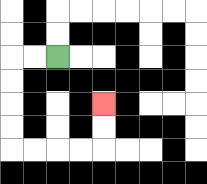{'start': '[2, 2]', 'end': '[4, 4]', 'path_directions': 'L,L,D,D,D,D,R,R,R,R,U,U', 'path_coordinates': '[[2, 2], [1, 2], [0, 2], [0, 3], [0, 4], [0, 5], [0, 6], [1, 6], [2, 6], [3, 6], [4, 6], [4, 5], [4, 4]]'}